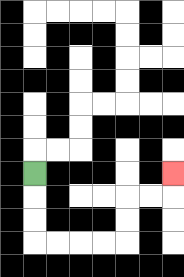{'start': '[1, 7]', 'end': '[7, 7]', 'path_directions': 'D,D,D,R,R,R,R,U,U,R,R,U', 'path_coordinates': '[[1, 7], [1, 8], [1, 9], [1, 10], [2, 10], [3, 10], [4, 10], [5, 10], [5, 9], [5, 8], [6, 8], [7, 8], [7, 7]]'}